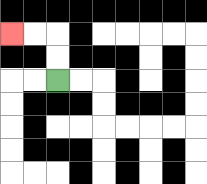{'start': '[2, 3]', 'end': '[0, 1]', 'path_directions': 'U,U,L,L', 'path_coordinates': '[[2, 3], [2, 2], [2, 1], [1, 1], [0, 1]]'}